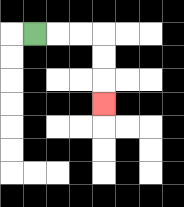{'start': '[1, 1]', 'end': '[4, 4]', 'path_directions': 'R,R,R,D,D,D', 'path_coordinates': '[[1, 1], [2, 1], [3, 1], [4, 1], [4, 2], [4, 3], [4, 4]]'}